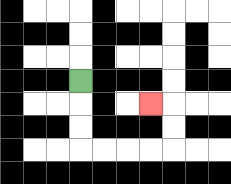{'start': '[3, 3]', 'end': '[6, 4]', 'path_directions': 'D,D,D,R,R,R,R,U,U,L', 'path_coordinates': '[[3, 3], [3, 4], [3, 5], [3, 6], [4, 6], [5, 6], [6, 6], [7, 6], [7, 5], [7, 4], [6, 4]]'}